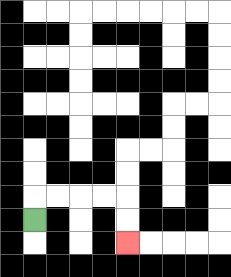{'start': '[1, 9]', 'end': '[5, 10]', 'path_directions': 'U,R,R,R,R,D,D', 'path_coordinates': '[[1, 9], [1, 8], [2, 8], [3, 8], [4, 8], [5, 8], [5, 9], [5, 10]]'}